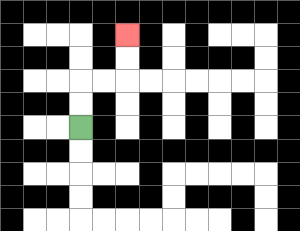{'start': '[3, 5]', 'end': '[5, 1]', 'path_directions': 'U,U,R,R,U,U', 'path_coordinates': '[[3, 5], [3, 4], [3, 3], [4, 3], [5, 3], [5, 2], [5, 1]]'}